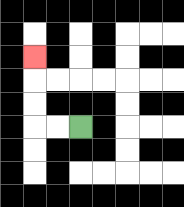{'start': '[3, 5]', 'end': '[1, 2]', 'path_directions': 'L,L,U,U,U', 'path_coordinates': '[[3, 5], [2, 5], [1, 5], [1, 4], [1, 3], [1, 2]]'}